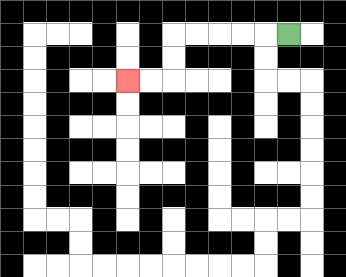{'start': '[12, 1]', 'end': '[5, 3]', 'path_directions': 'L,L,L,L,L,D,D,L,L', 'path_coordinates': '[[12, 1], [11, 1], [10, 1], [9, 1], [8, 1], [7, 1], [7, 2], [7, 3], [6, 3], [5, 3]]'}